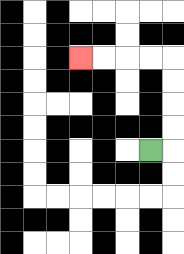{'start': '[6, 6]', 'end': '[3, 2]', 'path_directions': 'R,U,U,U,U,L,L,L,L', 'path_coordinates': '[[6, 6], [7, 6], [7, 5], [7, 4], [7, 3], [7, 2], [6, 2], [5, 2], [4, 2], [3, 2]]'}